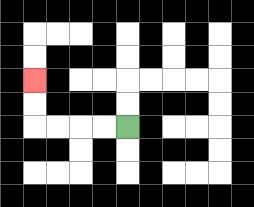{'start': '[5, 5]', 'end': '[1, 3]', 'path_directions': 'L,L,L,L,U,U', 'path_coordinates': '[[5, 5], [4, 5], [3, 5], [2, 5], [1, 5], [1, 4], [1, 3]]'}